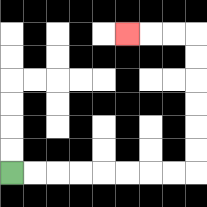{'start': '[0, 7]', 'end': '[5, 1]', 'path_directions': 'R,R,R,R,R,R,R,R,U,U,U,U,U,U,L,L,L', 'path_coordinates': '[[0, 7], [1, 7], [2, 7], [3, 7], [4, 7], [5, 7], [6, 7], [7, 7], [8, 7], [8, 6], [8, 5], [8, 4], [8, 3], [8, 2], [8, 1], [7, 1], [6, 1], [5, 1]]'}